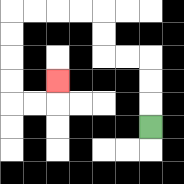{'start': '[6, 5]', 'end': '[2, 3]', 'path_directions': 'U,U,U,L,L,U,U,L,L,L,L,D,D,D,D,R,R,U', 'path_coordinates': '[[6, 5], [6, 4], [6, 3], [6, 2], [5, 2], [4, 2], [4, 1], [4, 0], [3, 0], [2, 0], [1, 0], [0, 0], [0, 1], [0, 2], [0, 3], [0, 4], [1, 4], [2, 4], [2, 3]]'}